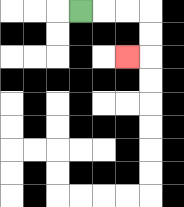{'start': '[3, 0]', 'end': '[5, 2]', 'path_directions': 'R,R,R,D,D,L', 'path_coordinates': '[[3, 0], [4, 0], [5, 0], [6, 0], [6, 1], [6, 2], [5, 2]]'}